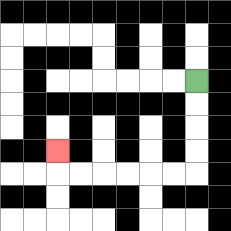{'start': '[8, 3]', 'end': '[2, 6]', 'path_directions': 'D,D,D,D,L,L,L,L,L,L,U', 'path_coordinates': '[[8, 3], [8, 4], [8, 5], [8, 6], [8, 7], [7, 7], [6, 7], [5, 7], [4, 7], [3, 7], [2, 7], [2, 6]]'}